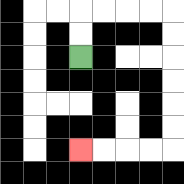{'start': '[3, 2]', 'end': '[3, 6]', 'path_directions': 'U,U,R,R,R,R,D,D,D,D,D,D,L,L,L,L', 'path_coordinates': '[[3, 2], [3, 1], [3, 0], [4, 0], [5, 0], [6, 0], [7, 0], [7, 1], [7, 2], [7, 3], [7, 4], [7, 5], [7, 6], [6, 6], [5, 6], [4, 6], [3, 6]]'}